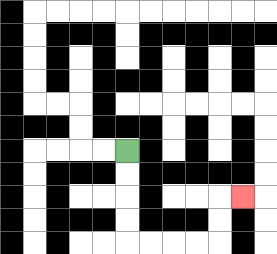{'start': '[5, 6]', 'end': '[10, 8]', 'path_directions': 'D,D,D,D,R,R,R,R,U,U,R', 'path_coordinates': '[[5, 6], [5, 7], [5, 8], [5, 9], [5, 10], [6, 10], [7, 10], [8, 10], [9, 10], [9, 9], [9, 8], [10, 8]]'}